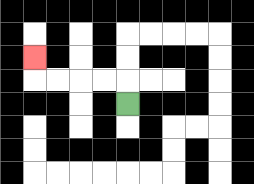{'start': '[5, 4]', 'end': '[1, 2]', 'path_directions': 'U,L,L,L,L,U', 'path_coordinates': '[[5, 4], [5, 3], [4, 3], [3, 3], [2, 3], [1, 3], [1, 2]]'}